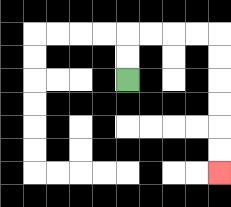{'start': '[5, 3]', 'end': '[9, 7]', 'path_directions': 'U,U,R,R,R,R,D,D,D,D,D,D', 'path_coordinates': '[[5, 3], [5, 2], [5, 1], [6, 1], [7, 1], [8, 1], [9, 1], [9, 2], [9, 3], [9, 4], [9, 5], [9, 6], [9, 7]]'}